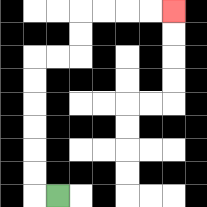{'start': '[2, 8]', 'end': '[7, 0]', 'path_directions': 'L,U,U,U,U,U,U,R,R,U,U,R,R,R,R', 'path_coordinates': '[[2, 8], [1, 8], [1, 7], [1, 6], [1, 5], [1, 4], [1, 3], [1, 2], [2, 2], [3, 2], [3, 1], [3, 0], [4, 0], [5, 0], [6, 0], [7, 0]]'}